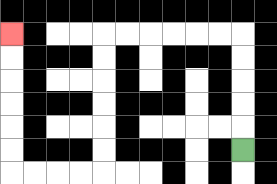{'start': '[10, 6]', 'end': '[0, 1]', 'path_directions': 'U,U,U,U,U,L,L,L,L,L,L,D,D,D,D,D,D,L,L,L,L,U,U,U,U,U,U', 'path_coordinates': '[[10, 6], [10, 5], [10, 4], [10, 3], [10, 2], [10, 1], [9, 1], [8, 1], [7, 1], [6, 1], [5, 1], [4, 1], [4, 2], [4, 3], [4, 4], [4, 5], [4, 6], [4, 7], [3, 7], [2, 7], [1, 7], [0, 7], [0, 6], [0, 5], [0, 4], [0, 3], [0, 2], [0, 1]]'}